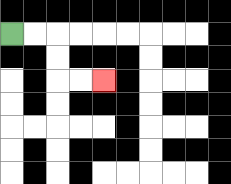{'start': '[0, 1]', 'end': '[4, 3]', 'path_directions': 'R,R,D,D,R,R', 'path_coordinates': '[[0, 1], [1, 1], [2, 1], [2, 2], [2, 3], [3, 3], [4, 3]]'}